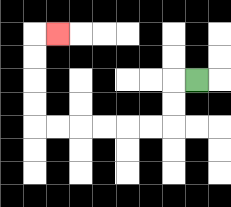{'start': '[8, 3]', 'end': '[2, 1]', 'path_directions': 'L,D,D,L,L,L,L,L,L,U,U,U,U,R', 'path_coordinates': '[[8, 3], [7, 3], [7, 4], [7, 5], [6, 5], [5, 5], [4, 5], [3, 5], [2, 5], [1, 5], [1, 4], [1, 3], [1, 2], [1, 1], [2, 1]]'}